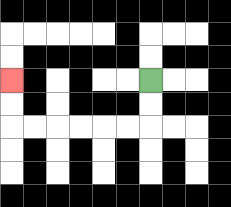{'start': '[6, 3]', 'end': '[0, 3]', 'path_directions': 'D,D,L,L,L,L,L,L,U,U', 'path_coordinates': '[[6, 3], [6, 4], [6, 5], [5, 5], [4, 5], [3, 5], [2, 5], [1, 5], [0, 5], [0, 4], [0, 3]]'}